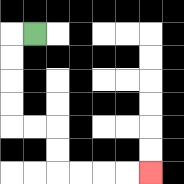{'start': '[1, 1]', 'end': '[6, 7]', 'path_directions': 'L,D,D,D,D,R,R,D,D,R,R,R,R', 'path_coordinates': '[[1, 1], [0, 1], [0, 2], [0, 3], [0, 4], [0, 5], [1, 5], [2, 5], [2, 6], [2, 7], [3, 7], [4, 7], [5, 7], [6, 7]]'}